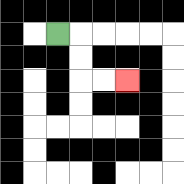{'start': '[2, 1]', 'end': '[5, 3]', 'path_directions': 'R,D,D,R,R', 'path_coordinates': '[[2, 1], [3, 1], [3, 2], [3, 3], [4, 3], [5, 3]]'}